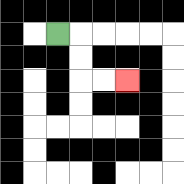{'start': '[2, 1]', 'end': '[5, 3]', 'path_directions': 'R,D,D,R,R', 'path_coordinates': '[[2, 1], [3, 1], [3, 2], [3, 3], [4, 3], [5, 3]]'}